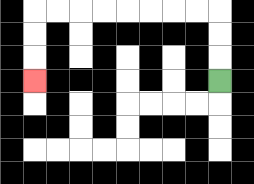{'start': '[9, 3]', 'end': '[1, 3]', 'path_directions': 'U,U,U,L,L,L,L,L,L,L,L,D,D,D', 'path_coordinates': '[[9, 3], [9, 2], [9, 1], [9, 0], [8, 0], [7, 0], [6, 0], [5, 0], [4, 0], [3, 0], [2, 0], [1, 0], [1, 1], [1, 2], [1, 3]]'}